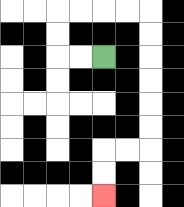{'start': '[4, 2]', 'end': '[4, 8]', 'path_directions': 'L,L,U,U,R,R,R,R,D,D,D,D,D,D,L,L,D,D', 'path_coordinates': '[[4, 2], [3, 2], [2, 2], [2, 1], [2, 0], [3, 0], [4, 0], [5, 0], [6, 0], [6, 1], [6, 2], [6, 3], [6, 4], [6, 5], [6, 6], [5, 6], [4, 6], [4, 7], [4, 8]]'}